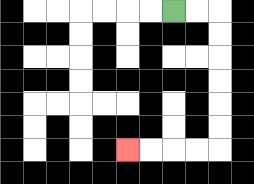{'start': '[7, 0]', 'end': '[5, 6]', 'path_directions': 'R,R,D,D,D,D,D,D,L,L,L,L', 'path_coordinates': '[[7, 0], [8, 0], [9, 0], [9, 1], [9, 2], [9, 3], [9, 4], [9, 5], [9, 6], [8, 6], [7, 6], [6, 6], [5, 6]]'}